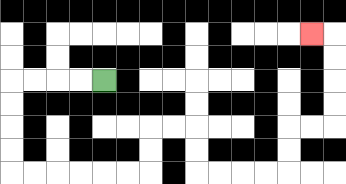{'start': '[4, 3]', 'end': '[13, 1]', 'path_directions': 'L,L,L,L,D,D,D,D,R,R,R,R,R,R,U,U,R,R,D,D,R,R,R,R,U,U,R,R,U,U,U,U,L', 'path_coordinates': '[[4, 3], [3, 3], [2, 3], [1, 3], [0, 3], [0, 4], [0, 5], [0, 6], [0, 7], [1, 7], [2, 7], [3, 7], [4, 7], [5, 7], [6, 7], [6, 6], [6, 5], [7, 5], [8, 5], [8, 6], [8, 7], [9, 7], [10, 7], [11, 7], [12, 7], [12, 6], [12, 5], [13, 5], [14, 5], [14, 4], [14, 3], [14, 2], [14, 1], [13, 1]]'}